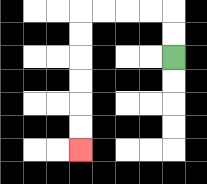{'start': '[7, 2]', 'end': '[3, 6]', 'path_directions': 'U,U,L,L,L,L,D,D,D,D,D,D', 'path_coordinates': '[[7, 2], [7, 1], [7, 0], [6, 0], [5, 0], [4, 0], [3, 0], [3, 1], [3, 2], [3, 3], [3, 4], [3, 5], [3, 6]]'}